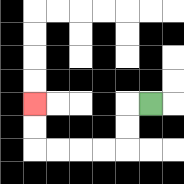{'start': '[6, 4]', 'end': '[1, 4]', 'path_directions': 'L,D,D,L,L,L,L,U,U', 'path_coordinates': '[[6, 4], [5, 4], [5, 5], [5, 6], [4, 6], [3, 6], [2, 6], [1, 6], [1, 5], [1, 4]]'}